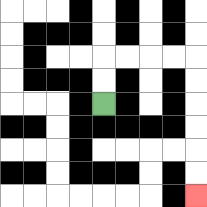{'start': '[4, 4]', 'end': '[8, 8]', 'path_directions': 'U,U,R,R,R,R,D,D,D,D,D,D', 'path_coordinates': '[[4, 4], [4, 3], [4, 2], [5, 2], [6, 2], [7, 2], [8, 2], [8, 3], [8, 4], [8, 5], [8, 6], [8, 7], [8, 8]]'}